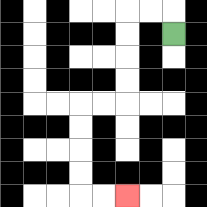{'start': '[7, 1]', 'end': '[5, 8]', 'path_directions': 'U,L,L,D,D,D,D,L,L,D,D,D,D,R,R', 'path_coordinates': '[[7, 1], [7, 0], [6, 0], [5, 0], [5, 1], [5, 2], [5, 3], [5, 4], [4, 4], [3, 4], [3, 5], [3, 6], [3, 7], [3, 8], [4, 8], [5, 8]]'}